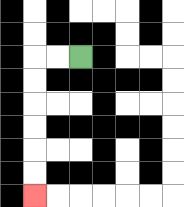{'start': '[3, 2]', 'end': '[1, 8]', 'path_directions': 'L,L,D,D,D,D,D,D', 'path_coordinates': '[[3, 2], [2, 2], [1, 2], [1, 3], [1, 4], [1, 5], [1, 6], [1, 7], [1, 8]]'}